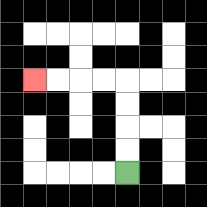{'start': '[5, 7]', 'end': '[1, 3]', 'path_directions': 'U,U,U,U,L,L,L,L', 'path_coordinates': '[[5, 7], [5, 6], [5, 5], [5, 4], [5, 3], [4, 3], [3, 3], [2, 3], [1, 3]]'}